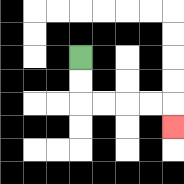{'start': '[3, 2]', 'end': '[7, 5]', 'path_directions': 'D,D,R,R,R,R,D', 'path_coordinates': '[[3, 2], [3, 3], [3, 4], [4, 4], [5, 4], [6, 4], [7, 4], [7, 5]]'}